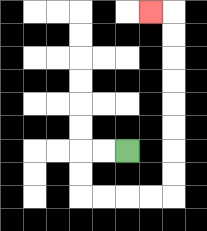{'start': '[5, 6]', 'end': '[6, 0]', 'path_directions': 'L,L,D,D,R,R,R,R,U,U,U,U,U,U,U,U,L', 'path_coordinates': '[[5, 6], [4, 6], [3, 6], [3, 7], [3, 8], [4, 8], [5, 8], [6, 8], [7, 8], [7, 7], [7, 6], [7, 5], [7, 4], [7, 3], [7, 2], [7, 1], [7, 0], [6, 0]]'}